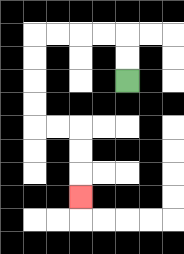{'start': '[5, 3]', 'end': '[3, 8]', 'path_directions': 'U,U,L,L,L,L,D,D,D,D,R,R,D,D,D', 'path_coordinates': '[[5, 3], [5, 2], [5, 1], [4, 1], [3, 1], [2, 1], [1, 1], [1, 2], [1, 3], [1, 4], [1, 5], [2, 5], [3, 5], [3, 6], [3, 7], [3, 8]]'}